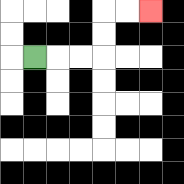{'start': '[1, 2]', 'end': '[6, 0]', 'path_directions': 'R,R,R,U,U,R,R', 'path_coordinates': '[[1, 2], [2, 2], [3, 2], [4, 2], [4, 1], [4, 0], [5, 0], [6, 0]]'}